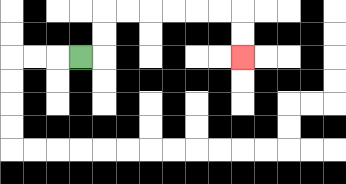{'start': '[3, 2]', 'end': '[10, 2]', 'path_directions': 'R,U,U,R,R,R,R,R,R,D,D', 'path_coordinates': '[[3, 2], [4, 2], [4, 1], [4, 0], [5, 0], [6, 0], [7, 0], [8, 0], [9, 0], [10, 0], [10, 1], [10, 2]]'}